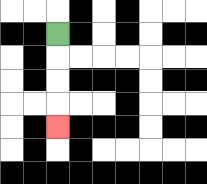{'start': '[2, 1]', 'end': '[2, 5]', 'path_directions': 'D,D,D,D', 'path_coordinates': '[[2, 1], [2, 2], [2, 3], [2, 4], [2, 5]]'}